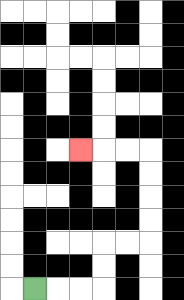{'start': '[1, 12]', 'end': '[3, 6]', 'path_directions': 'R,R,R,U,U,R,R,U,U,U,U,L,L,L', 'path_coordinates': '[[1, 12], [2, 12], [3, 12], [4, 12], [4, 11], [4, 10], [5, 10], [6, 10], [6, 9], [6, 8], [6, 7], [6, 6], [5, 6], [4, 6], [3, 6]]'}